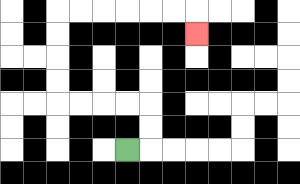{'start': '[5, 6]', 'end': '[8, 1]', 'path_directions': 'R,U,U,L,L,L,L,U,U,U,U,R,R,R,R,R,R,D', 'path_coordinates': '[[5, 6], [6, 6], [6, 5], [6, 4], [5, 4], [4, 4], [3, 4], [2, 4], [2, 3], [2, 2], [2, 1], [2, 0], [3, 0], [4, 0], [5, 0], [6, 0], [7, 0], [8, 0], [8, 1]]'}